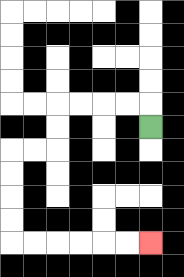{'start': '[6, 5]', 'end': '[6, 10]', 'path_directions': 'U,L,L,L,L,D,D,L,L,D,D,D,D,R,R,R,R,R,R', 'path_coordinates': '[[6, 5], [6, 4], [5, 4], [4, 4], [3, 4], [2, 4], [2, 5], [2, 6], [1, 6], [0, 6], [0, 7], [0, 8], [0, 9], [0, 10], [1, 10], [2, 10], [3, 10], [4, 10], [5, 10], [6, 10]]'}